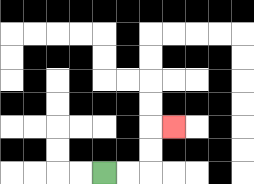{'start': '[4, 7]', 'end': '[7, 5]', 'path_directions': 'R,R,U,U,R', 'path_coordinates': '[[4, 7], [5, 7], [6, 7], [6, 6], [6, 5], [7, 5]]'}